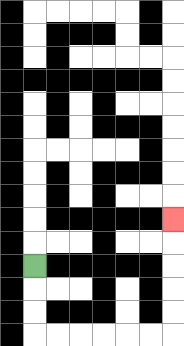{'start': '[1, 11]', 'end': '[7, 9]', 'path_directions': 'D,D,D,R,R,R,R,R,R,U,U,U,U,U', 'path_coordinates': '[[1, 11], [1, 12], [1, 13], [1, 14], [2, 14], [3, 14], [4, 14], [5, 14], [6, 14], [7, 14], [7, 13], [7, 12], [7, 11], [7, 10], [7, 9]]'}